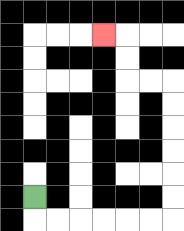{'start': '[1, 8]', 'end': '[4, 1]', 'path_directions': 'D,R,R,R,R,R,R,U,U,U,U,U,U,L,L,U,U,L', 'path_coordinates': '[[1, 8], [1, 9], [2, 9], [3, 9], [4, 9], [5, 9], [6, 9], [7, 9], [7, 8], [7, 7], [7, 6], [7, 5], [7, 4], [7, 3], [6, 3], [5, 3], [5, 2], [5, 1], [4, 1]]'}